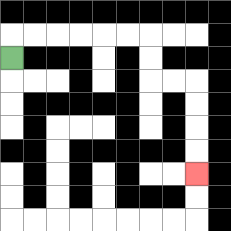{'start': '[0, 2]', 'end': '[8, 7]', 'path_directions': 'U,R,R,R,R,R,R,D,D,R,R,D,D,D,D', 'path_coordinates': '[[0, 2], [0, 1], [1, 1], [2, 1], [3, 1], [4, 1], [5, 1], [6, 1], [6, 2], [6, 3], [7, 3], [8, 3], [8, 4], [8, 5], [8, 6], [8, 7]]'}